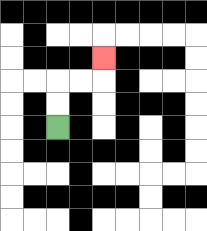{'start': '[2, 5]', 'end': '[4, 2]', 'path_directions': 'U,U,R,R,U', 'path_coordinates': '[[2, 5], [2, 4], [2, 3], [3, 3], [4, 3], [4, 2]]'}